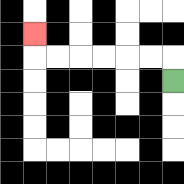{'start': '[7, 3]', 'end': '[1, 1]', 'path_directions': 'U,L,L,L,L,L,L,U', 'path_coordinates': '[[7, 3], [7, 2], [6, 2], [5, 2], [4, 2], [3, 2], [2, 2], [1, 2], [1, 1]]'}